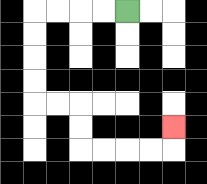{'start': '[5, 0]', 'end': '[7, 5]', 'path_directions': 'L,L,L,L,D,D,D,D,R,R,D,D,R,R,R,R,U', 'path_coordinates': '[[5, 0], [4, 0], [3, 0], [2, 0], [1, 0], [1, 1], [1, 2], [1, 3], [1, 4], [2, 4], [3, 4], [3, 5], [3, 6], [4, 6], [5, 6], [6, 6], [7, 6], [7, 5]]'}